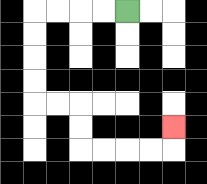{'start': '[5, 0]', 'end': '[7, 5]', 'path_directions': 'L,L,L,L,D,D,D,D,R,R,D,D,R,R,R,R,U', 'path_coordinates': '[[5, 0], [4, 0], [3, 0], [2, 0], [1, 0], [1, 1], [1, 2], [1, 3], [1, 4], [2, 4], [3, 4], [3, 5], [3, 6], [4, 6], [5, 6], [6, 6], [7, 6], [7, 5]]'}